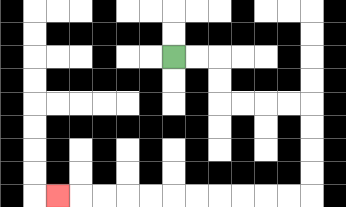{'start': '[7, 2]', 'end': '[2, 8]', 'path_directions': 'R,R,D,D,R,R,R,R,D,D,D,D,L,L,L,L,L,L,L,L,L,L,L', 'path_coordinates': '[[7, 2], [8, 2], [9, 2], [9, 3], [9, 4], [10, 4], [11, 4], [12, 4], [13, 4], [13, 5], [13, 6], [13, 7], [13, 8], [12, 8], [11, 8], [10, 8], [9, 8], [8, 8], [7, 8], [6, 8], [5, 8], [4, 8], [3, 8], [2, 8]]'}